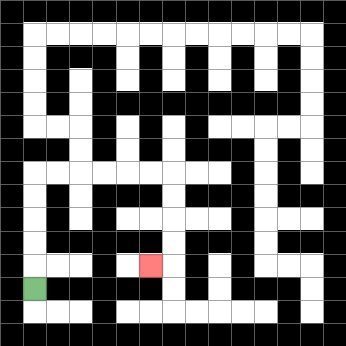{'start': '[1, 12]', 'end': '[6, 11]', 'path_directions': 'U,U,U,U,U,R,R,R,R,R,R,D,D,D,D,L', 'path_coordinates': '[[1, 12], [1, 11], [1, 10], [1, 9], [1, 8], [1, 7], [2, 7], [3, 7], [4, 7], [5, 7], [6, 7], [7, 7], [7, 8], [7, 9], [7, 10], [7, 11], [6, 11]]'}